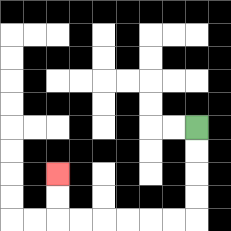{'start': '[8, 5]', 'end': '[2, 7]', 'path_directions': 'D,D,D,D,L,L,L,L,L,L,U,U', 'path_coordinates': '[[8, 5], [8, 6], [8, 7], [8, 8], [8, 9], [7, 9], [6, 9], [5, 9], [4, 9], [3, 9], [2, 9], [2, 8], [2, 7]]'}